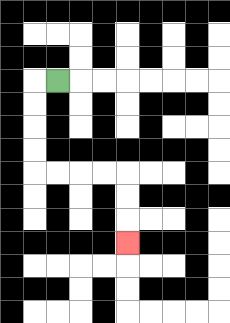{'start': '[2, 3]', 'end': '[5, 10]', 'path_directions': 'L,D,D,D,D,R,R,R,R,D,D,D', 'path_coordinates': '[[2, 3], [1, 3], [1, 4], [1, 5], [1, 6], [1, 7], [2, 7], [3, 7], [4, 7], [5, 7], [5, 8], [5, 9], [5, 10]]'}